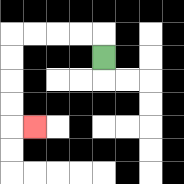{'start': '[4, 2]', 'end': '[1, 5]', 'path_directions': 'U,L,L,L,L,D,D,D,D,R', 'path_coordinates': '[[4, 2], [4, 1], [3, 1], [2, 1], [1, 1], [0, 1], [0, 2], [0, 3], [0, 4], [0, 5], [1, 5]]'}